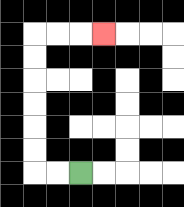{'start': '[3, 7]', 'end': '[4, 1]', 'path_directions': 'L,L,U,U,U,U,U,U,R,R,R', 'path_coordinates': '[[3, 7], [2, 7], [1, 7], [1, 6], [1, 5], [1, 4], [1, 3], [1, 2], [1, 1], [2, 1], [3, 1], [4, 1]]'}